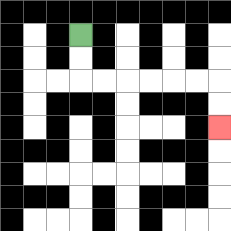{'start': '[3, 1]', 'end': '[9, 5]', 'path_directions': 'D,D,R,R,R,R,R,R,D,D', 'path_coordinates': '[[3, 1], [3, 2], [3, 3], [4, 3], [5, 3], [6, 3], [7, 3], [8, 3], [9, 3], [9, 4], [9, 5]]'}